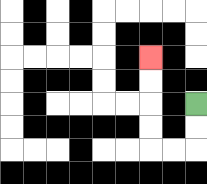{'start': '[8, 4]', 'end': '[6, 2]', 'path_directions': 'D,D,L,L,U,U,U,U', 'path_coordinates': '[[8, 4], [8, 5], [8, 6], [7, 6], [6, 6], [6, 5], [6, 4], [6, 3], [6, 2]]'}